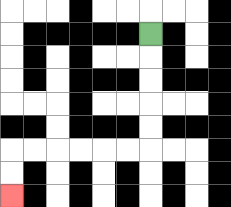{'start': '[6, 1]', 'end': '[0, 8]', 'path_directions': 'D,D,D,D,D,L,L,L,L,L,L,D,D', 'path_coordinates': '[[6, 1], [6, 2], [6, 3], [6, 4], [6, 5], [6, 6], [5, 6], [4, 6], [3, 6], [2, 6], [1, 6], [0, 6], [0, 7], [0, 8]]'}